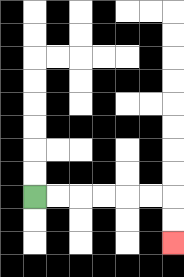{'start': '[1, 8]', 'end': '[7, 10]', 'path_directions': 'R,R,R,R,R,R,D,D', 'path_coordinates': '[[1, 8], [2, 8], [3, 8], [4, 8], [5, 8], [6, 8], [7, 8], [7, 9], [7, 10]]'}